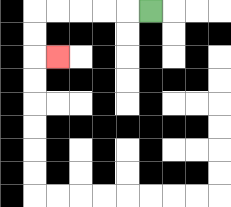{'start': '[6, 0]', 'end': '[2, 2]', 'path_directions': 'L,L,L,L,L,D,D,R', 'path_coordinates': '[[6, 0], [5, 0], [4, 0], [3, 0], [2, 0], [1, 0], [1, 1], [1, 2], [2, 2]]'}